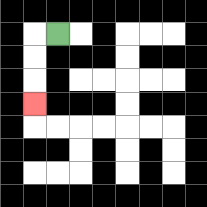{'start': '[2, 1]', 'end': '[1, 4]', 'path_directions': 'L,D,D,D', 'path_coordinates': '[[2, 1], [1, 1], [1, 2], [1, 3], [1, 4]]'}